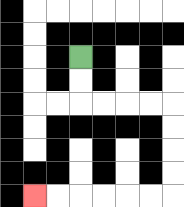{'start': '[3, 2]', 'end': '[1, 8]', 'path_directions': 'D,D,R,R,R,R,D,D,D,D,L,L,L,L,L,L', 'path_coordinates': '[[3, 2], [3, 3], [3, 4], [4, 4], [5, 4], [6, 4], [7, 4], [7, 5], [7, 6], [7, 7], [7, 8], [6, 8], [5, 8], [4, 8], [3, 8], [2, 8], [1, 8]]'}